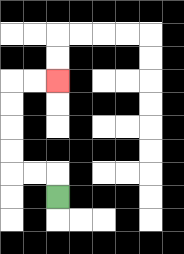{'start': '[2, 8]', 'end': '[2, 3]', 'path_directions': 'U,L,L,U,U,U,U,R,R', 'path_coordinates': '[[2, 8], [2, 7], [1, 7], [0, 7], [0, 6], [0, 5], [0, 4], [0, 3], [1, 3], [2, 3]]'}